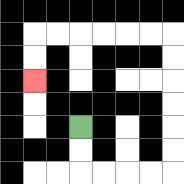{'start': '[3, 5]', 'end': '[1, 3]', 'path_directions': 'D,D,R,R,R,R,U,U,U,U,U,U,L,L,L,L,L,L,D,D', 'path_coordinates': '[[3, 5], [3, 6], [3, 7], [4, 7], [5, 7], [6, 7], [7, 7], [7, 6], [7, 5], [7, 4], [7, 3], [7, 2], [7, 1], [6, 1], [5, 1], [4, 1], [3, 1], [2, 1], [1, 1], [1, 2], [1, 3]]'}